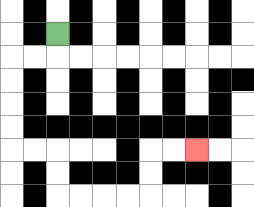{'start': '[2, 1]', 'end': '[8, 6]', 'path_directions': 'D,L,L,D,D,D,D,R,R,D,D,R,R,R,R,U,U,R,R', 'path_coordinates': '[[2, 1], [2, 2], [1, 2], [0, 2], [0, 3], [0, 4], [0, 5], [0, 6], [1, 6], [2, 6], [2, 7], [2, 8], [3, 8], [4, 8], [5, 8], [6, 8], [6, 7], [6, 6], [7, 6], [8, 6]]'}